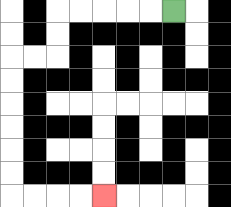{'start': '[7, 0]', 'end': '[4, 8]', 'path_directions': 'L,L,L,L,L,D,D,L,L,D,D,D,D,D,D,R,R,R,R', 'path_coordinates': '[[7, 0], [6, 0], [5, 0], [4, 0], [3, 0], [2, 0], [2, 1], [2, 2], [1, 2], [0, 2], [0, 3], [0, 4], [0, 5], [0, 6], [0, 7], [0, 8], [1, 8], [2, 8], [3, 8], [4, 8]]'}